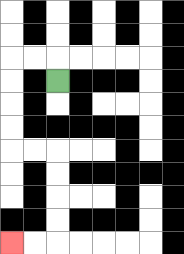{'start': '[2, 3]', 'end': '[0, 10]', 'path_directions': 'U,L,L,D,D,D,D,R,R,D,D,D,D,L,L', 'path_coordinates': '[[2, 3], [2, 2], [1, 2], [0, 2], [0, 3], [0, 4], [0, 5], [0, 6], [1, 6], [2, 6], [2, 7], [2, 8], [2, 9], [2, 10], [1, 10], [0, 10]]'}